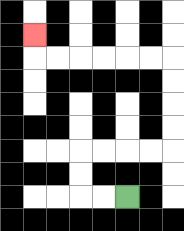{'start': '[5, 8]', 'end': '[1, 1]', 'path_directions': 'L,L,U,U,R,R,R,R,U,U,U,U,L,L,L,L,L,L,U', 'path_coordinates': '[[5, 8], [4, 8], [3, 8], [3, 7], [3, 6], [4, 6], [5, 6], [6, 6], [7, 6], [7, 5], [7, 4], [7, 3], [7, 2], [6, 2], [5, 2], [4, 2], [3, 2], [2, 2], [1, 2], [1, 1]]'}